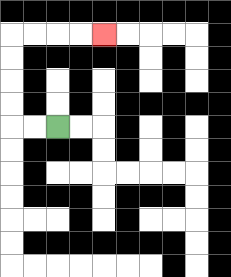{'start': '[2, 5]', 'end': '[4, 1]', 'path_directions': 'L,L,U,U,U,U,R,R,R,R', 'path_coordinates': '[[2, 5], [1, 5], [0, 5], [0, 4], [0, 3], [0, 2], [0, 1], [1, 1], [2, 1], [3, 1], [4, 1]]'}